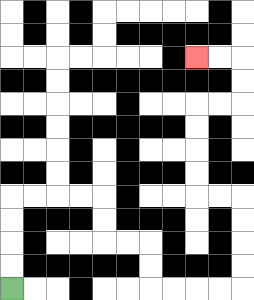{'start': '[0, 12]', 'end': '[8, 2]', 'path_directions': 'U,U,U,U,R,R,R,R,D,D,R,R,D,D,R,R,R,R,U,U,U,U,L,L,U,U,U,U,R,R,U,U,L,L', 'path_coordinates': '[[0, 12], [0, 11], [0, 10], [0, 9], [0, 8], [1, 8], [2, 8], [3, 8], [4, 8], [4, 9], [4, 10], [5, 10], [6, 10], [6, 11], [6, 12], [7, 12], [8, 12], [9, 12], [10, 12], [10, 11], [10, 10], [10, 9], [10, 8], [9, 8], [8, 8], [8, 7], [8, 6], [8, 5], [8, 4], [9, 4], [10, 4], [10, 3], [10, 2], [9, 2], [8, 2]]'}